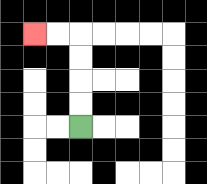{'start': '[3, 5]', 'end': '[1, 1]', 'path_directions': 'U,U,U,U,L,L', 'path_coordinates': '[[3, 5], [3, 4], [3, 3], [3, 2], [3, 1], [2, 1], [1, 1]]'}